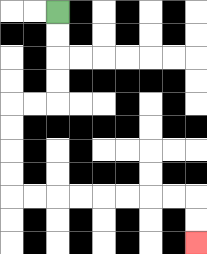{'start': '[2, 0]', 'end': '[8, 10]', 'path_directions': 'D,D,D,D,L,L,D,D,D,D,R,R,R,R,R,R,R,R,D,D', 'path_coordinates': '[[2, 0], [2, 1], [2, 2], [2, 3], [2, 4], [1, 4], [0, 4], [0, 5], [0, 6], [0, 7], [0, 8], [1, 8], [2, 8], [3, 8], [4, 8], [5, 8], [6, 8], [7, 8], [8, 8], [8, 9], [8, 10]]'}